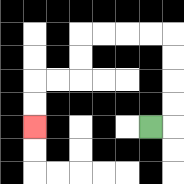{'start': '[6, 5]', 'end': '[1, 5]', 'path_directions': 'R,U,U,U,U,L,L,L,L,D,D,L,L,D,D', 'path_coordinates': '[[6, 5], [7, 5], [7, 4], [7, 3], [7, 2], [7, 1], [6, 1], [5, 1], [4, 1], [3, 1], [3, 2], [3, 3], [2, 3], [1, 3], [1, 4], [1, 5]]'}